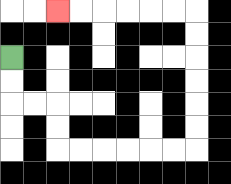{'start': '[0, 2]', 'end': '[2, 0]', 'path_directions': 'D,D,R,R,D,D,R,R,R,R,R,R,U,U,U,U,U,U,L,L,L,L,L,L', 'path_coordinates': '[[0, 2], [0, 3], [0, 4], [1, 4], [2, 4], [2, 5], [2, 6], [3, 6], [4, 6], [5, 6], [6, 6], [7, 6], [8, 6], [8, 5], [8, 4], [8, 3], [8, 2], [8, 1], [8, 0], [7, 0], [6, 0], [5, 0], [4, 0], [3, 0], [2, 0]]'}